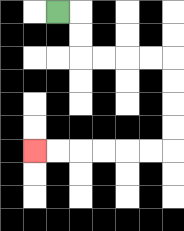{'start': '[2, 0]', 'end': '[1, 6]', 'path_directions': 'R,D,D,R,R,R,R,D,D,D,D,L,L,L,L,L,L', 'path_coordinates': '[[2, 0], [3, 0], [3, 1], [3, 2], [4, 2], [5, 2], [6, 2], [7, 2], [7, 3], [7, 4], [7, 5], [7, 6], [6, 6], [5, 6], [4, 6], [3, 6], [2, 6], [1, 6]]'}